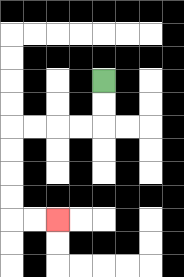{'start': '[4, 3]', 'end': '[2, 9]', 'path_directions': 'D,D,L,L,L,L,D,D,D,D,R,R', 'path_coordinates': '[[4, 3], [4, 4], [4, 5], [3, 5], [2, 5], [1, 5], [0, 5], [0, 6], [0, 7], [0, 8], [0, 9], [1, 9], [2, 9]]'}